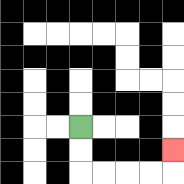{'start': '[3, 5]', 'end': '[7, 6]', 'path_directions': 'D,D,R,R,R,R,U', 'path_coordinates': '[[3, 5], [3, 6], [3, 7], [4, 7], [5, 7], [6, 7], [7, 7], [7, 6]]'}